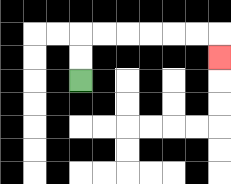{'start': '[3, 3]', 'end': '[9, 2]', 'path_directions': 'U,U,R,R,R,R,R,R,D', 'path_coordinates': '[[3, 3], [3, 2], [3, 1], [4, 1], [5, 1], [6, 1], [7, 1], [8, 1], [9, 1], [9, 2]]'}